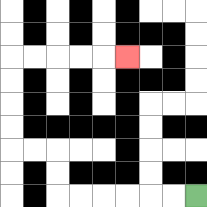{'start': '[8, 8]', 'end': '[5, 2]', 'path_directions': 'L,L,L,L,L,L,U,U,L,L,U,U,U,U,R,R,R,R,R', 'path_coordinates': '[[8, 8], [7, 8], [6, 8], [5, 8], [4, 8], [3, 8], [2, 8], [2, 7], [2, 6], [1, 6], [0, 6], [0, 5], [0, 4], [0, 3], [0, 2], [1, 2], [2, 2], [3, 2], [4, 2], [5, 2]]'}